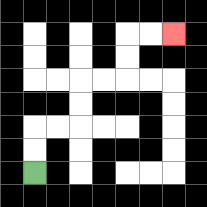{'start': '[1, 7]', 'end': '[7, 1]', 'path_directions': 'U,U,R,R,U,U,R,R,U,U,R,R', 'path_coordinates': '[[1, 7], [1, 6], [1, 5], [2, 5], [3, 5], [3, 4], [3, 3], [4, 3], [5, 3], [5, 2], [5, 1], [6, 1], [7, 1]]'}